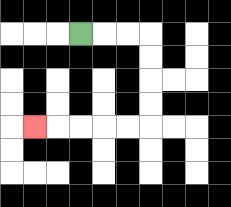{'start': '[3, 1]', 'end': '[1, 5]', 'path_directions': 'R,R,R,D,D,D,D,L,L,L,L,L', 'path_coordinates': '[[3, 1], [4, 1], [5, 1], [6, 1], [6, 2], [6, 3], [6, 4], [6, 5], [5, 5], [4, 5], [3, 5], [2, 5], [1, 5]]'}